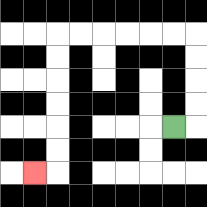{'start': '[7, 5]', 'end': '[1, 7]', 'path_directions': 'R,U,U,U,U,L,L,L,L,L,L,D,D,D,D,D,D,L', 'path_coordinates': '[[7, 5], [8, 5], [8, 4], [8, 3], [8, 2], [8, 1], [7, 1], [6, 1], [5, 1], [4, 1], [3, 1], [2, 1], [2, 2], [2, 3], [2, 4], [2, 5], [2, 6], [2, 7], [1, 7]]'}